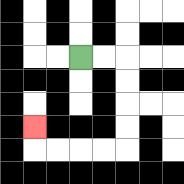{'start': '[3, 2]', 'end': '[1, 5]', 'path_directions': 'R,R,D,D,D,D,L,L,L,L,U', 'path_coordinates': '[[3, 2], [4, 2], [5, 2], [5, 3], [5, 4], [5, 5], [5, 6], [4, 6], [3, 6], [2, 6], [1, 6], [1, 5]]'}